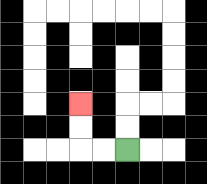{'start': '[5, 6]', 'end': '[3, 4]', 'path_directions': 'L,L,U,U', 'path_coordinates': '[[5, 6], [4, 6], [3, 6], [3, 5], [3, 4]]'}